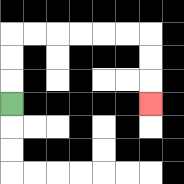{'start': '[0, 4]', 'end': '[6, 4]', 'path_directions': 'U,U,U,R,R,R,R,R,R,D,D,D', 'path_coordinates': '[[0, 4], [0, 3], [0, 2], [0, 1], [1, 1], [2, 1], [3, 1], [4, 1], [5, 1], [6, 1], [6, 2], [6, 3], [6, 4]]'}